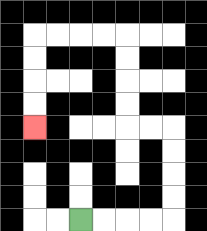{'start': '[3, 9]', 'end': '[1, 5]', 'path_directions': 'R,R,R,R,U,U,U,U,L,L,U,U,U,U,L,L,L,L,D,D,D,D', 'path_coordinates': '[[3, 9], [4, 9], [5, 9], [6, 9], [7, 9], [7, 8], [7, 7], [7, 6], [7, 5], [6, 5], [5, 5], [5, 4], [5, 3], [5, 2], [5, 1], [4, 1], [3, 1], [2, 1], [1, 1], [1, 2], [1, 3], [1, 4], [1, 5]]'}